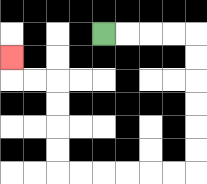{'start': '[4, 1]', 'end': '[0, 2]', 'path_directions': 'R,R,R,R,D,D,D,D,D,D,L,L,L,L,L,L,U,U,U,U,L,L,U', 'path_coordinates': '[[4, 1], [5, 1], [6, 1], [7, 1], [8, 1], [8, 2], [8, 3], [8, 4], [8, 5], [8, 6], [8, 7], [7, 7], [6, 7], [5, 7], [4, 7], [3, 7], [2, 7], [2, 6], [2, 5], [2, 4], [2, 3], [1, 3], [0, 3], [0, 2]]'}